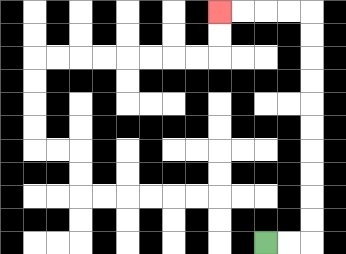{'start': '[11, 10]', 'end': '[9, 0]', 'path_directions': 'R,R,U,U,U,U,U,U,U,U,U,U,L,L,L,L', 'path_coordinates': '[[11, 10], [12, 10], [13, 10], [13, 9], [13, 8], [13, 7], [13, 6], [13, 5], [13, 4], [13, 3], [13, 2], [13, 1], [13, 0], [12, 0], [11, 0], [10, 0], [9, 0]]'}